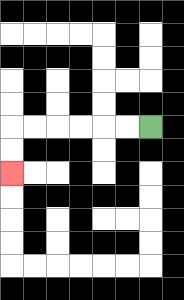{'start': '[6, 5]', 'end': '[0, 7]', 'path_directions': 'L,L,L,L,L,L,D,D', 'path_coordinates': '[[6, 5], [5, 5], [4, 5], [3, 5], [2, 5], [1, 5], [0, 5], [0, 6], [0, 7]]'}